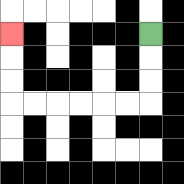{'start': '[6, 1]', 'end': '[0, 1]', 'path_directions': 'D,D,D,L,L,L,L,L,L,U,U,U', 'path_coordinates': '[[6, 1], [6, 2], [6, 3], [6, 4], [5, 4], [4, 4], [3, 4], [2, 4], [1, 4], [0, 4], [0, 3], [0, 2], [0, 1]]'}